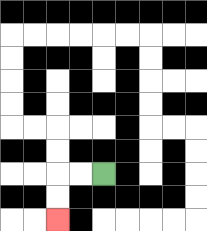{'start': '[4, 7]', 'end': '[2, 9]', 'path_directions': 'L,L,D,D', 'path_coordinates': '[[4, 7], [3, 7], [2, 7], [2, 8], [2, 9]]'}